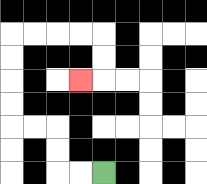{'start': '[4, 7]', 'end': '[3, 3]', 'path_directions': 'L,L,U,U,L,L,U,U,U,U,R,R,R,R,D,D,L', 'path_coordinates': '[[4, 7], [3, 7], [2, 7], [2, 6], [2, 5], [1, 5], [0, 5], [0, 4], [0, 3], [0, 2], [0, 1], [1, 1], [2, 1], [3, 1], [4, 1], [4, 2], [4, 3], [3, 3]]'}